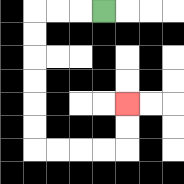{'start': '[4, 0]', 'end': '[5, 4]', 'path_directions': 'L,L,L,D,D,D,D,D,D,R,R,R,R,U,U', 'path_coordinates': '[[4, 0], [3, 0], [2, 0], [1, 0], [1, 1], [1, 2], [1, 3], [1, 4], [1, 5], [1, 6], [2, 6], [3, 6], [4, 6], [5, 6], [5, 5], [5, 4]]'}